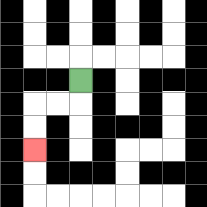{'start': '[3, 3]', 'end': '[1, 6]', 'path_directions': 'D,L,L,D,D', 'path_coordinates': '[[3, 3], [3, 4], [2, 4], [1, 4], [1, 5], [1, 6]]'}